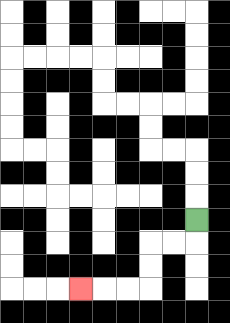{'start': '[8, 9]', 'end': '[3, 12]', 'path_directions': 'D,L,L,D,D,L,L,L', 'path_coordinates': '[[8, 9], [8, 10], [7, 10], [6, 10], [6, 11], [6, 12], [5, 12], [4, 12], [3, 12]]'}